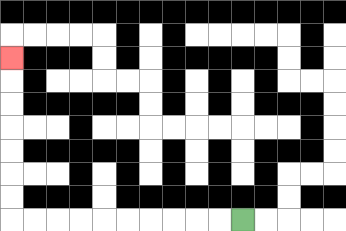{'start': '[10, 9]', 'end': '[0, 2]', 'path_directions': 'L,L,L,L,L,L,L,L,L,L,U,U,U,U,U,U,U', 'path_coordinates': '[[10, 9], [9, 9], [8, 9], [7, 9], [6, 9], [5, 9], [4, 9], [3, 9], [2, 9], [1, 9], [0, 9], [0, 8], [0, 7], [0, 6], [0, 5], [0, 4], [0, 3], [0, 2]]'}